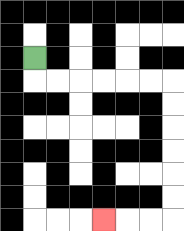{'start': '[1, 2]', 'end': '[4, 9]', 'path_directions': 'D,R,R,R,R,R,R,D,D,D,D,D,D,L,L,L', 'path_coordinates': '[[1, 2], [1, 3], [2, 3], [3, 3], [4, 3], [5, 3], [6, 3], [7, 3], [7, 4], [7, 5], [7, 6], [7, 7], [7, 8], [7, 9], [6, 9], [5, 9], [4, 9]]'}